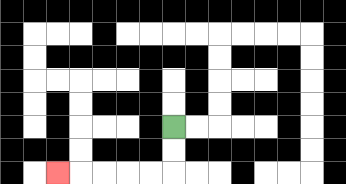{'start': '[7, 5]', 'end': '[2, 7]', 'path_directions': 'D,D,L,L,L,L,L', 'path_coordinates': '[[7, 5], [7, 6], [7, 7], [6, 7], [5, 7], [4, 7], [3, 7], [2, 7]]'}